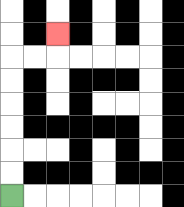{'start': '[0, 8]', 'end': '[2, 1]', 'path_directions': 'U,U,U,U,U,U,R,R,U', 'path_coordinates': '[[0, 8], [0, 7], [0, 6], [0, 5], [0, 4], [0, 3], [0, 2], [1, 2], [2, 2], [2, 1]]'}